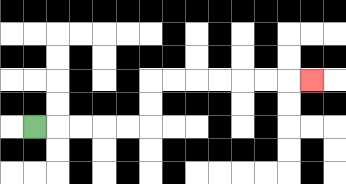{'start': '[1, 5]', 'end': '[13, 3]', 'path_directions': 'R,R,R,R,R,U,U,R,R,R,R,R,R,R', 'path_coordinates': '[[1, 5], [2, 5], [3, 5], [4, 5], [5, 5], [6, 5], [6, 4], [6, 3], [7, 3], [8, 3], [9, 3], [10, 3], [11, 3], [12, 3], [13, 3]]'}